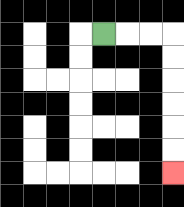{'start': '[4, 1]', 'end': '[7, 7]', 'path_directions': 'R,R,R,D,D,D,D,D,D', 'path_coordinates': '[[4, 1], [5, 1], [6, 1], [7, 1], [7, 2], [7, 3], [7, 4], [7, 5], [7, 6], [7, 7]]'}